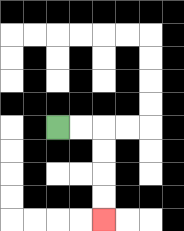{'start': '[2, 5]', 'end': '[4, 9]', 'path_directions': 'R,R,D,D,D,D', 'path_coordinates': '[[2, 5], [3, 5], [4, 5], [4, 6], [4, 7], [4, 8], [4, 9]]'}